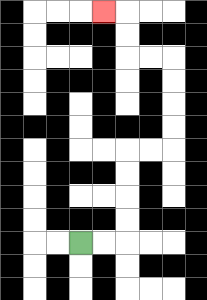{'start': '[3, 10]', 'end': '[4, 0]', 'path_directions': 'R,R,U,U,U,U,R,R,U,U,U,U,L,L,U,U,L', 'path_coordinates': '[[3, 10], [4, 10], [5, 10], [5, 9], [5, 8], [5, 7], [5, 6], [6, 6], [7, 6], [7, 5], [7, 4], [7, 3], [7, 2], [6, 2], [5, 2], [5, 1], [5, 0], [4, 0]]'}